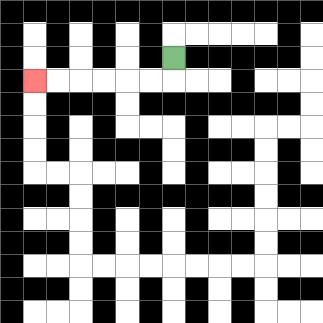{'start': '[7, 2]', 'end': '[1, 3]', 'path_directions': 'D,L,L,L,L,L,L', 'path_coordinates': '[[7, 2], [7, 3], [6, 3], [5, 3], [4, 3], [3, 3], [2, 3], [1, 3]]'}